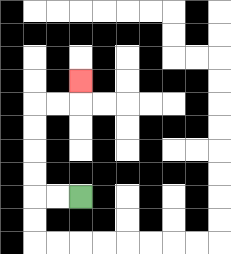{'start': '[3, 8]', 'end': '[3, 3]', 'path_directions': 'L,L,U,U,U,U,R,R,U', 'path_coordinates': '[[3, 8], [2, 8], [1, 8], [1, 7], [1, 6], [1, 5], [1, 4], [2, 4], [3, 4], [3, 3]]'}